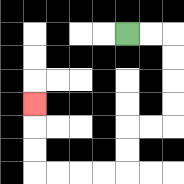{'start': '[5, 1]', 'end': '[1, 4]', 'path_directions': 'R,R,D,D,D,D,L,L,D,D,L,L,L,L,U,U,U', 'path_coordinates': '[[5, 1], [6, 1], [7, 1], [7, 2], [7, 3], [7, 4], [7, 5], [6, 5], [5, 5], [5, 6], [5, 7], [4, 7], [3, 7], [2, 7], [1, 7], [1, 6], [1, 5], [1, 4]]'}